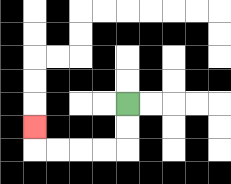{'start': '[5, 4]', 'end': '[1, 5]', 'path_directions': 'D,D,L,L,L,L,U', 'path_coordinates': '[[5, 4], [5, 5], [5, 6], [4, 6], [3, 6], [2, 6], [1, 6], [1, 5]]'}